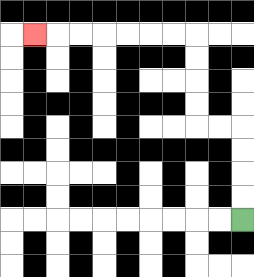{'start': '[10, 9]', 'end': '[1, 1]', 'path_directions': 'U,U,U,U,L,L,U,U,U,U,L,L,L,L,L,L,L', 'path_coordinates': '[[10, 9], [10, 8], [10, 7], [10, 6], [10, 5], [9, 5], [8, 5], [8, 4], [8, 3], [8, 2], [8, 1], [7, 1], [6, 1], [5, 1], [4, 1], [3, 1], [2, 1], [1, 1]]'}